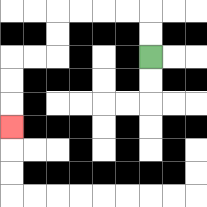{'start': '[6, 2]', 'end': '[0, 5]', 'path_directions': 'U,U,L,L,L,L,D,D,L,L,D,D,D', 'path_coordinates': '[[6, 2], [6, 1], [6, 0], [5, 0], [4, 0], [3, 0], [2, 0], [2, 1], [2, 2], [1, 2], [0, 2], [0, 3], [0, 4], [0, 5]]'}